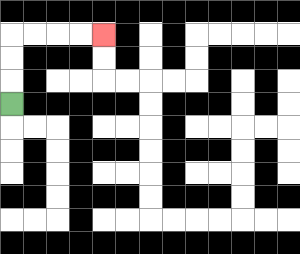{'start': '[0, 4]', 'end': '[4, 1]', 'path_directions': 'U,U,U,R,R,R,R', 'path_coordinates': '[[0, 4], [0, 3], [0, 2], [0, 1], [1, 1], [2, 1], [3, 1], [4, 1]]'}